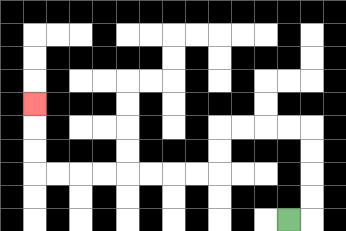{'start': '[12, 9]', 'end': '[1, 4]', 'path_directions': 'R,U,U,U,U,L,L,L,L,D,D,L,L,L,L,L,L,L,L,U,U,U', 'path_coordinates': '[[12, 9], [13, 9], [13, 8], [13, 7], [13, 6], [13, 5], [12, 5], [11, 5], [10, 5], [9, 5], [9, 6], [9, 7], [8, 7], [7, 7], [6, 7], [5, 7], [4, 7], [3, 7], [2, 7], [1, 7], [1, 6], [1, 5], [1, 4]]'}